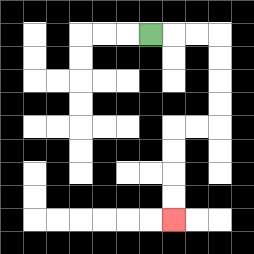{'start': '[6, 1]', 'end': '[7, 9]', 'path_directions': 'R,R,R,D,D,D,D,L,L,D,D,D,D', 'path_coordinates': '[[6, 1], [7, 1], [8, 1], [9, 1], [9, 2], [9, 3], [9, 4], [9, 5], [8, 5], [7, 5], [7, 6], [7, 7], [7, 8], [7, 9]]'}